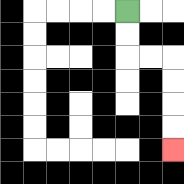{'start': '[5, 0]', 'end': '[7, 6]', 'path_directions': 'D,D,R,R,D,D,D,D', 'path_coordinates': '[[5, 0], [5, 1], [5, 2], [6, 2], [7, 2], [7, 3], [7, 4], [7, 5], [7, 6]]'}